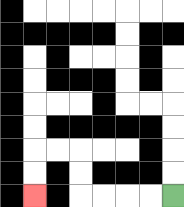{'start': '[7, 8]', 'end': '[1, 8]', 'path_directions': 'L,L,L,L,U,U,L,L,D,D', 'path_coordinates': '[[7, 8], [6, 8], [5, 8], [4, 8], [3, 8], [3, 7], [3, 6], [2, 6], [1, 6], [1, 7], [1, 8]]'}